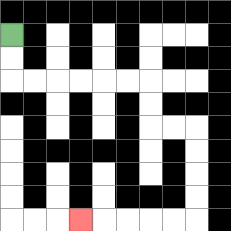{'start': '[0, 1]', 'end': '[3, 9]', 'path_directions': 'D,D,R,R,R,R,R,R,D,D,R,R,D,D,D,D,L,L,L,L,L', 'path_coordinates': '[[0, 1], [0, 2], [0, 3], [1, 3], [2, 3], [3, 3], [4, 3], [5, 3], [6, 3], [6, 4], [6, 5], [7, 5], [8, 5], [8, 6], [8, 7], [8, 8], [8, 9], [7, 9], [6, 9], [5, 9], [4, 9], [3, 9]]'}